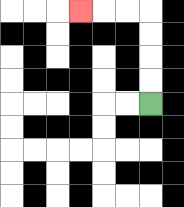{'start': '[6, 4]', 'end': '[3, 0]', 'path_directions': 'U,U,U,U,L,L,L', 'path_coordinates': '[[6, 4], [6, 3], [6, 2], [6, 1], [6, 0], [5, 0], [4, 0], [3, 0]]'}